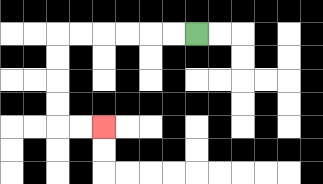{'start': '[8, 1]', 'end': '[4, 5]', 'path_directions': 'L,L,L,L,L,L,D,D,D,D,R,R', 'path_coordinates': '[[8, 1], [7, 1], [6, 1], [5, 1], [4, 1], [3, 1], [2, 1], [2, 2], [2, 3], [2, 4], [2, 5], [3, 5], [4, 5]]'}